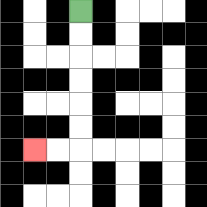{'start': '[3, 0]', 'end': '[1, 6]', 'path_directions': 'D,D,D,D,D,D,L,L', 'path_coordinates': '[[3, 0], [3, 1], [3, 2], [3, 3], [3, 4], [3, 5], [3, 6], [2, 6], [1, 6]]'}